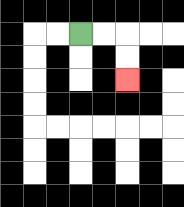{'start': '[3, 1]', 'end': '[5, 3]', 'path_directions': 'R,R,D,D', 'path_coordinates': '[[3, 1], [4, 1], [5, 1], [5, 2], [5, 3]]'}